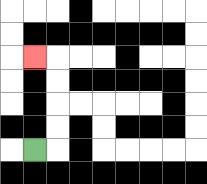{'start': '[1, 6]', 'end': '[1, 2]', 'path_directions': 'R,U,U,U,U,L', 'path_coordinates': '[[1, 6], [2, 6], [2, 5], [2, 4], [2, 3], [2, 2], [1, 2]]'}